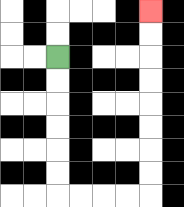{'start': '[2, 2]', 'end': '[6, 0]', 'path_directions': 'D,D,D,D,D,D,R,R,R,R,U,U,U,U,U,U,U,U', 'path_coordinates': '[[2, 2], [2, 3], [2, 4], [2, 5], [2, 6], [2, 7], [2, 8], [3, 8], [4, 8], [5, 8], [6, 8], [6, 7], [6, 6], [6, 5], [6, 4], [6, 3], [6, 2], [6, 1], [6, 0]]'}